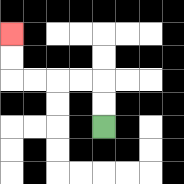{'start': '[4, 5]', 'end': '[0, 1]', 'path_directions': 'U,U,L,L,L,L,U,U', 'path_coordinates': '[[4, 5], [4, 4], [4, 3], [3, 3], [2, 3], [1, 3], [0, 3], [0, 2], [0, 1]]'}